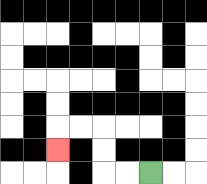{'start': '[6, 7]', 'end': '[2, 6]', 'path_directions': 'L,L,U,U,L,L,D', 'path_coordinates': '[[6, 7], [5, 7], [4, 7], [4, 6], [4, 5], [3, 5], [2, 5], [2, 6]]'}